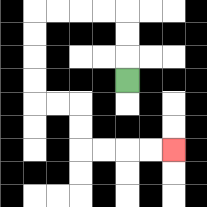{'start': '[5, 3]', 'end': '[7, 6]', 'path_directions': 'U,U,U,L,L,L,L,D,D,D,D,R,R,D,D,R,R,R,R', 'path_coordinates': '[[5, 3], [5, 2], [5, 1], [5, 0], [4, 0], [3, 0], [2, 0], [1, 0], [1, 1], [1, 2], [1, 3], [1, 4], [2, 4], [3, 4], [3, 5], [3, 6], [4, 6], [5, 6], [6, 6], [7, 6]]'}